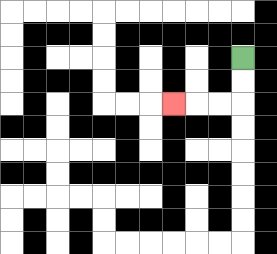{'start': '[10, 2]', 'end': '[7, 4]', 'path_directions': 'D,D,L,L,L', 'path_coordinates': '[[10, 2], [10, 3], [10, 4], [9, 4], [8, 4], [7, 4]]'}